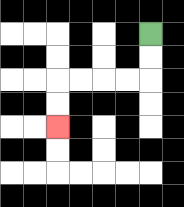{'start': '[6, 1]', 'end': '[2, 5]', 'path_directions': 'D,D,L,L,L,L,D,D', 'path_coordinates': '[[6, 1], [6, 2], [6, 3], [5, 3], [4, 3], [3, 3], [2, 3], [2, 4], [2, 5]]'}